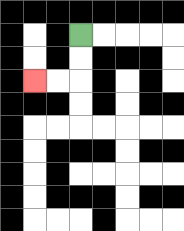{'start': '[3, 1]', 'end': '[1, 3]', 'path_directions': 'D,D,L,L', 'path_coordinates': '[[3, 1], [3, 2], [3, 3], [2, 3], [1, 3]]'}